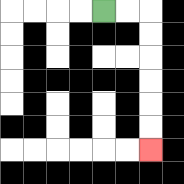{'start': '[4, 0]', 'end': '[6, 6]', 'path_directions': 'R,R,D,D,D,D,D,D', 'path_coordinates': '[[4, 0], [5, 0], [6, 0], [6, 1], [6, 2], [6, 3], [6, 4], [6, 5], [6, 6]]'}